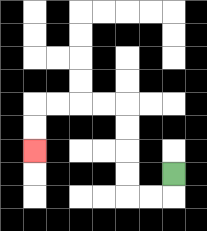{'start': '[7, 7]', 'end': '[1, 6]', 'path_directions': 'D,L,L,U,U,U,U,L,L,L,L,D,D', 'path_coordinates': '[[7, 7], [7, 8], [6, 8], [5, 8], [5, 7], [5, 6], [5, 5], [5, 4], [4, 4], [3, 4], [2, 4], [1, 4], [1, 5], [1, 6]]'}